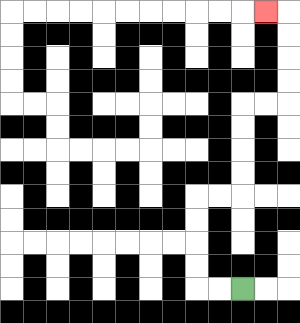{'start': '[10, 12]', 'end': '[11, 0]', 'path_directions': 'L,L,U,U,U,U,R,R,U,U,U,U,R,R,U,U,U,U,L', 'path_coordinates': '[[10, 12], [9, 12], [8, 12], [8, 11], [8, 10], [8, 9], [8, 8], [9, 8], [10, 8], [10, 7], [10, 6], [10, 5], [10, 4], [11, 4], [12, 4], [12, 3], [12, 2], [12, 1], [12, 0], [11, 0]]'}